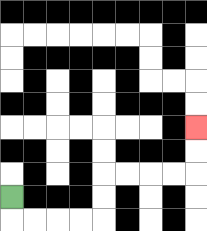{'start': '[0, 8]', 'end': '[8, 5]', 'path_directions': 'D,R,R,R,R,U,U,R,R,R,R,U,U', 'path_coordinates': '[[0, 8], [0, 9], [1, 9], [2, 9], [3, 9], [4, 9], [4, 8], [4, 7], [5, 7], [6, 7], [7, 7], [8, 7], [8, 6], [8, 5]]'}